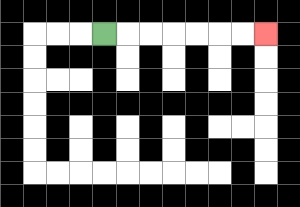{'start': '[4, 1]', 'end': '[11, 1]', 'path_directions': 'R,R,R,R,R,R,R', 'path_coordinates': '[[4, 1], [5, 1], [6, 1], [7, 1], [8, 1], [9, 1], [10, 1], [11, 1]]'}